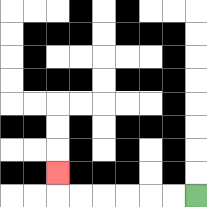{'start': '[8, 8]', 'end': '[2, 7]', 'path_directions': 'L,L,L,L,L,L,U', 'path_coordinates': '[[8, 8], [7, 8], [6, 8], [5, 8], [4, 8], [3, 8], [2, 8], [2, 7]]'}